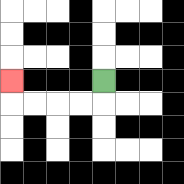{'start': '[4, 3]', 'end': '[0, 3]', 'path_directions': 'D,L,L,L,L,U', 'path_coordinates': '[[4, 3], [4, 4], [3, 4], [2, 4], [1, 4], [0, 4], [0, 3]]'}